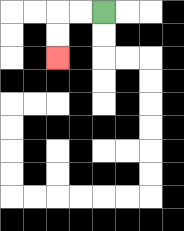{'start': '[4, 0]', 'end': '[2, 2]', 'path_directions': 'L,L,D,D', 'path_coordinates': '[[4, 0], [3, 0], [2, 0], [2, 1], [2, 2]]'}